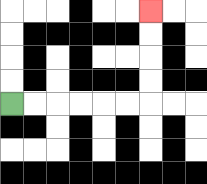{'start': '[0, 4]', 'end': '[6, 0]', 'path_directions': 'R,R,R,R,R,R,U,U,U,U', 'path_coordinates': '[[0, 4], [1, 4], [2, 4], [3, 4], [4, 4], [5, 4], [6, 4], [6, 3], [6, 2], [6, 1], [6, 0]]'}